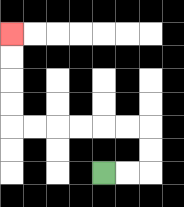{'start': '[4, 7]', 'end': '[0, 1]', 'path_directions': 'R,R,U,U,L,L,L,L,L,L,U,U,U,U', 'path_coordinates': '[[4, 7], [5, 7], [6, 7], [6, 6], [6, 5], [5, 5], [4, 5], [3, 5], [2, 5], [1, 5], [0, 5], [0, 4], [0, 3], [0, 2], [0, 1]]'}